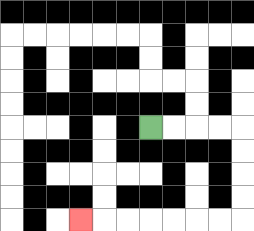{'start': '[6, 5]', 'end': '[3, 9]', 'path_directions': 'R,R,R,R,D,D,D,D,L,L,L,L,L,L,L', 'path_coordinates': '[[6, 5], [7, 5], [8, 5], [9, 5], [10, 5], [10, 6], [10, 7], [10, 8], [10, 9], [9, 9], [8, 9], [7, 9], [6, 9], [5, 9], [4, 9], [3, 9]]'}